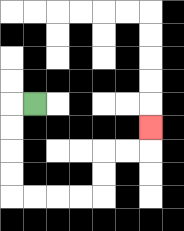{'start': '[1, 4]', 'end': '[6, 5]', 'path_directions': 'L,D,D,D,D,R,R,R,R,U,U,R,R,U', 'path_coordinates': '[[1, 4], [0, 4], [0, 5], [0, 6], [0, 7], [0, 8], [1, 8], [2, 8], [3, 8], [4, 8], [4, 7], [4, 6], [5, 6], [6, 6], [6, 5]]'}